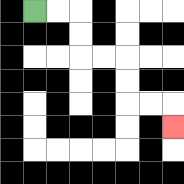{'start': '[1, 0]', 'end': '[7, 5]', 'path_directions': 'R,R,D,D,R,R,D,D,R,R,D', 'path_coordinates': '[[1, 0], [2, 0], [3, 0], [3, 1], [3, 2], [4, 2], [5, 2], [5, 3], [5, 4], [6, 4], [7, 4], [7, 5]]'}